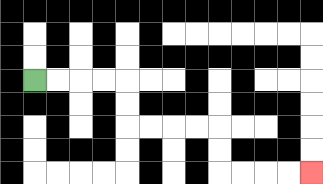{'start': '[1, 3]', 'end': '[13, 7]', 'path_directions': 'R,R,R,R,D,D,R,R,R,R,D,D,R,R,R,R', 'path_coordinates': '[[1, 3], [2, 3], [3, 3], [4, 3], [5, 3], [5, 4], [5, 5], [6, 5], [7, 5], [8, 5], [9, 5], [9, 6], [9, 7], [10, 7], [11, 7], [12, 7], [13, 7]]'}